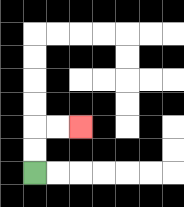{'start': '[1, 7]', 'end': '[3, 5]', 'path_directions': 'U,U,R,R', 'path_coordinates': '[[1, 7], [1, 6], [1, 5], [2, 5], [3, 5]]'}